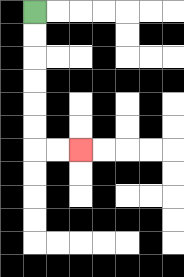{'start': '[1, 0]', 'end': '[3, 6]', 'path_directions': 'D,D,D,D,D,D,R,R', 'path_coordinates': '[[1, 0], [1, 1], [1, 2], [1, 3], [1, 4], [1, 5], [1, 6], [2, 6], [3, 6]]'}